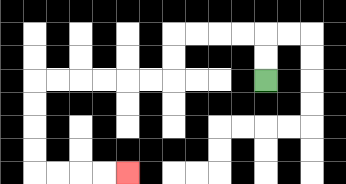{'start': '[11, 3]', 'end': '[5, 7]', 'path_directions': 'U,U,L,L,L,L,D,D,L,L,L,L,L,L,D,D,D,D,R,R,R,R', 'path_coordinates': '[[11, 3], [11, 2], [11, 1], [10, 1], [9, 1], [8, 1], [7, 1], [7, 2], [7, 3], [6, 3], [5, 3], [4, 3], [3, 3], [2, 3], [1, 3], [1, 4], [1, 5], [1, 6], [1, 7], [2, 7], [3, 7], [4, 7], [5, 7]]'}